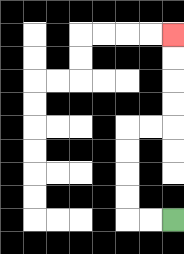{'start': '[7, 9]', 'end': '[7, 1]', 'path_directions': 'L,L,U,U,U,U,R,R,U,U,U,U', 'path_coordinates': '[[7, 9], [6, 9], [5, 9], [5, 8], [5, 7], [5, 6], [5, 5], [6, 5], [7, 5], [7, 4], [7, 3], [7, 2], [7, 1]]'}